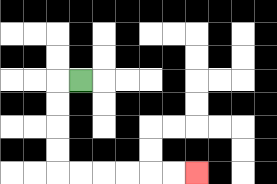{'start': '[3, 3]', 'end': '[8, 7]', 'path_directions': 'L,D,D,D,D,R,R,R,R,R,R', 'path_coordinates': '[[3, 3], [2, 3], [2, 4], [2, 5], [2, 6], [2, 7], [3, 7], [4, 7], [5, 7], [6, 7], [7, 7], [8, 7]]'}